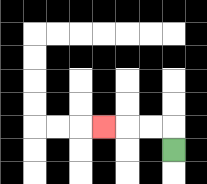{'start': '[7, 6]', 'end': '[4, 5]', 'path_directions': 'U,L,L,L', 'path_coordinates': '[[7, 6], [7, 5], [6, 5], [5, 5], [4, 5]]'}